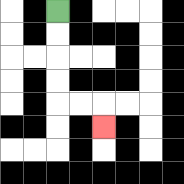{'start': '[2, 0]', 'end': '[4, 5]', 'path_directions': 'D,D,D,D,R,R,D', 'path_coordinates': '[[2, 0], [2, 1], [2, 2], [2, 3], [2, 4], [3, 4], [4, 4], [4, 5]]'}